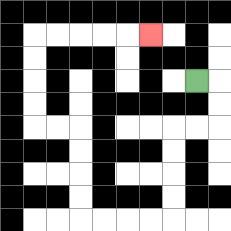{'start': '[8, 3]', 'end': '[6, 1]', 'path_directions': 'R,D,D,L,L,D,D,D,D,L,L,L,L,U,U,U,U,L,L,U,U,U,U,R,R,R,R,R', 'path_coordinates': '[[8, 3], [9, 3], [9, 4], [9, 5], [8, 5], [7, 5], [7, 6], [7, 7], [7, 8], [7, 9], [6, 9], [5, 9], [4, 9], [3, 9], [3, 8], [3, 7], [3, 6], [3, 5], [2, 5], [1, 5], [1, 4], [1, 3], [1, 2], [1, 1], [2, 1], [3, 1], [4, 1], [5, 1], [6, 1]]'}